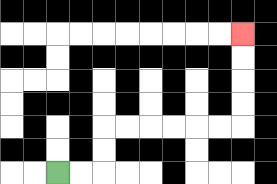{'start': '[2, 7]', 'end': '[10, 1]', 'path_directions': 'R,R,U,U,R,R,R,R,R,R,U,U,U,U', 'path_coordinates': '[[2, 7], [3, 7], [4, 7], [4, 6], [4, 5], [5, 5], [6, 5], [7, 5], [8, 5], [9, 5], [10, 5], [10, 4], [10, 3], [10, 2], [10, 1]]'}